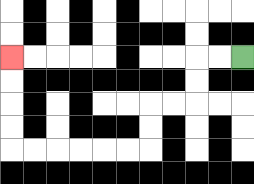{'start': '[10, 2]', 'end': '[0, 2]', 'path_directions': 'L,L,D,D,L,L,D,D,L,L,L,L,L,L,U,U,U,U', 'path_coordinates': '[[10, 2], [9, 2], [8, 2], [8, 3], [8, 4], [7, 4], [6, 4], [6, 5], [6, 6], [5, 6], [4, 6], [3, 6], [2, 6], [1, 6], [0, 6], [0, 5], [0, 4], [0, 3], [0, 2]]'}